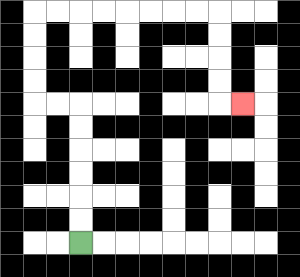{'start': '[3, 10]', 'end': '[10, 4]', 'path_directions': 'U,U,U,U,U,U,L,L,U,U,U,U,R,R,R,R,R,R,R,R,D,D,D,D,R', 'path_coordinates': '[[3, 10], [3, 9], [3, 8], [3, 7], [3, 6], [3, 5], [3, 4], [2, 4], [1, 4], [1, 3], [1, 2], [1, 1], [1, 0], [2, 0], [3, 0], [4, 0], [5, 0], [6, 0], [7, 0], [8, 0], [9, 0], [9, 1], [9, 2], [9, 3], [9, 4], [10, 4]]'}